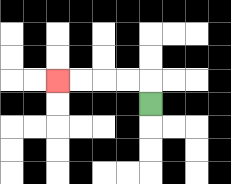{'start': '[6, 4]', 'end': '[2, 3]', 'path_directions': 'U,L,L,L,L', 'path_coordinates': '[[6, 4], [6, 3], [5, 3], [4, 3], [3, 3], [2, 3]]'}